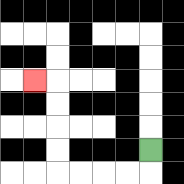{'start': '[6, 6]', 'end': '[1, 3]', 'path_directions': 'D,L,L,L,L,U,U,U,U,L', 'path_coordinates': '[[6, 6], [6, 7], [5, 7], [4, 7], [3, 7], [2, 7], [2, 6], [2, 5], [2, 4], [2, 3], [1, 3]]'}